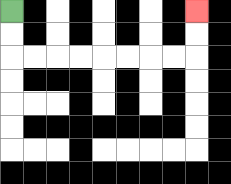{'start': '[0, 0]', 'end': '[8, 0]', 'path_directions': 'D,D,R,R,R,R,R,R,R,R,U,U', 'path_coordinates': '[[0, 0], [0, 1], [0, 2], [1, 2], [2, 2], [3, 2], [4, 2], [5, 2], [6, 2], [7, 2], [8, 2], [8, 1], [8, 0]]'}